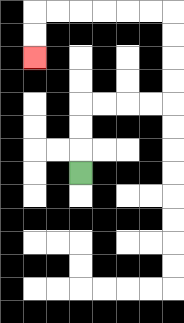{'start': '[3, 7]', 'end': '[1, 2]', 'path_directions': 'U,U,U,R,R,R,R,U,U,U,U,L,L,L,L,L,L,D,D', 'path_coordinates': '[[3, 7], [3, 6], [3, 5], [3, 4], [4, 4], [5, 4], [6, 4], [7, 4], [7, 3], [7, 2], [7, 1], [7, 0], [6, 0], [5, 0], [4, 0], [3, 0], [2, 0], [1, 0], [1, 1], [1, 2]]'}